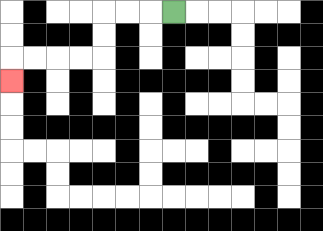{'start': '[7, 0]', 'end': '[0, 3]', 'path_directions': 'L,L,L,D,D,L,L,L,L,D', 'path_coordinates': '[[7, 0], [6, 0], [5, 0], [4, 0], [4, 1], [4, 2], [3, 2], [2, 2], [1, 2], [0, 2], [0, 3]]'}